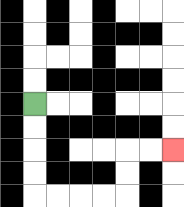{'start': '[1, 4]', 'end': '[7, 6]', 'path_directions': 'D,D,D,D,R,R,R,R,U,U,R,R', 'path_coordinates': '[[1, 4], [1, 5], [1, 6], [1, 7], [1, 8], [2, 8], [3, 8], [4, 8], [5, 8], [5, 7], [5, 6], [6, 6], [7, 6]]'}